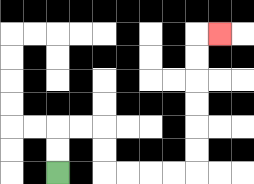{'start': '[2, 7]', 'end': '[9, 1]', 'path_directions': 'U,U,R,R,D,D,R,R,R,R,U,U,U,U,U,U,R', 'path_coordinates': '[[2, 7], [2, 6], [2, 5], [3, 5], [4, 5], [4, 6], [4, 7], [5, 7], [6, 7], [7, 7], [8, 7], [8, 6], [8, 5], [8, 4], [8, 3], [8, 2], [8, 1], [9, 1]]'}